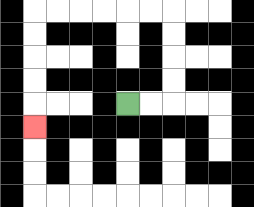{'start': '[5, 4]', 'end': '[1, 5]', 'path_directions': 'R,R,U,U,U,U,L,L,L,L,L,L,D,D,D,D,D', 'path_coordinates': '[[5, 4], [6, 4], [7, 4], [7, 3], [7, 2], [7, 1], [7, 0], [6, 0], [5, 0], [4, 0], [3, 0], [2, 0], [1, 0], [1, 1], [1, 2], [1, 3], [1, 4], [1, 5]]'}